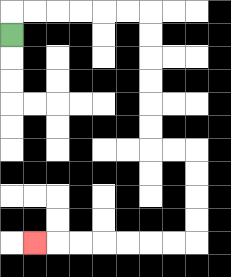{'start': '[0, 1]', 'end': '[1, 10]', 'path_directions': 'U,R,R,R,R,R,R,D,D,D,D,D,D,R,R,D,D,D,D,L,L,L,L,L,L,L', 'path_coordinates': '[[0, 1], [0, 0], [1, 0], [2, 0], [3, 0], [4, 0], [5, 0], [6, 0], [6, 1], [6, 2], [6, 3], [6, 4], [6, 5], [6, 6], [7, 6], [8, 6], [8, 7], [8, 8], [8, 9], [8, 10], [7, 10], [6, 10], [5, 10], [4, 10], [3, 10], [2, 10], [1, 10]]'}